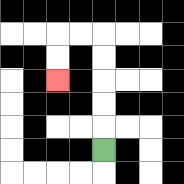{'start': '[4, 6]', 'end': '[2, 3]', 'path_directions': 'U,U,U,U,U,L,L,D,D', 'path_coordinates': '[[4, 6], [4, 5], [4, 4], [4, 3], [4, 2], [4, 1], [3, 1], [2, 1], [2, 2], [2, 3]]'}